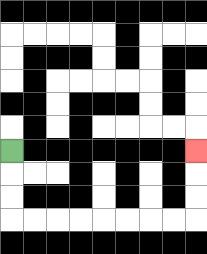{'start': '[0, 6]', 'end': '[8, 6]', 'path_directions': 'D,D,D,R,R,R,R,R,R,R,R,U,U,U', 'path_coordinates': '[[0, 6], [0, 7], [0, 8], [0, 9], [1, 9], [2, 9], [3, 9], [4, 9], [5, 9], [6, 9], [7, 9], [8, 9], [8, 8], [8, 7], [8, 6]]'}